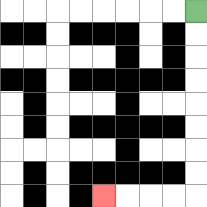{'start': '[8, 0]', 'end': '[4, 8]', 'path_directions': 'D,D,D,D,D,D,D,D,L,L,L,L', 'path_coordinates': '[[8, 0], [8, 1], [8, 2], [8, 3], [8, 4], [8, 5], [8, 6], [8, 7], [8, 8], [7, 8], [6, 8], [5, 8], [4, 8]]'}